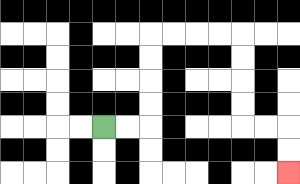{'start': '[4, 5]', 'end': '[12, 7]', 'path_directions': 'R,R,U,U,U,U,R,R,R,R,D,D,D,D,R,R,D,D', 'path_coordinates': '[[4, 5], [5, 5], [6, 5], [6, 4], [6, 3], [6, 2], [6, 1], [7, 1], [8, 1], [9, 1], [10, 1], [10, 2], [10, 3], [10, 4], [10, 5], [11, 5], [12, 5], [12, 6], [12, 7]]'}